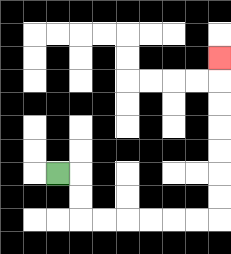{'start': '[2, 7]', 'end': '[9, 2]', 'path_directions': 'R,D,D,R,R,R,R,R,R,U,U,U,U,U,U,U', 'path_coordinates': '[[2, 7], [3, 7], [3, 8], [3, 9], [4, 9], [5, 9], [6, 9], [7, 9], [8, 9], [9, 9], [9, 8], [9, 7], [9, 6], [9, 5], [9, 4], [9, 3], [9, 2]]'}